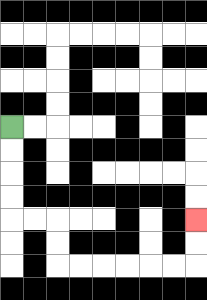{'start': '[0, 5]', 'end': '[8, 9]', 'path_directions': 'D,D,D,D,R,R,D,D,R,R,R,R,R,R,U,U', 'path_coordinates': '[[0, 5], [0, 6], [0, 7], [0, 8], [0, 9], [1, 9], [2, 9], [2, 10], [2, 11], [3, 11], [4, 11], [5, 11], [6, 11], [7, 11], [8, 11], [8, 10], [8, 9]]'}